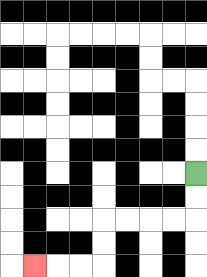{'start': '[8, 7]', 'end': '[1, 11]', 'path_directions': 'D,D,L,L,L,L,D,D,L,L,L', 'path_coordinates': '[[8, 7], [8, 8], [8, 9], [7, 9], [6, 9], [5, 9], [4, 9], [4, 10], [4, 11], [3, 11], [2, 11], [1, 11]]'}